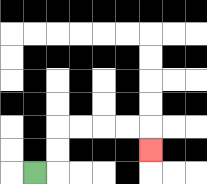{'start': '[1, 7]', 'end': '[6, 6]', 'path_directions': 'R,U,U,R,R,R,R,D', 'path_coordinates': '[[1, 7], [2, 7], [2, 6], [2, 5], [3, 5], [4, 5], [5, 5], [6, 5], [6, 6]]'}